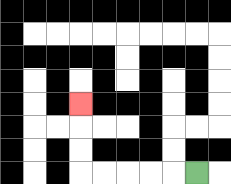{'start': '[8, 7]', 'end': '[3, 4]', 'path_directions': 'L,L,L,L,L,U,U,U', 'path_coordinates': '[[8, 7], [7, 7], [6, 7], [5, 7], [4, 7], [3, 7], [3, 6], [3, 5], [3, 4]]'}